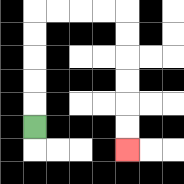{'start': '[1, 5]', 'end': '[5, 6]', 'path_directions': 'U,U,U,U,U,R,R,R,R,D,D,D,D,D,D', 'path_coordinates': '[[1, 5], [1, 4], [1, 3], [1, 2], [1, 1], [1, 0], [2, 0], [3, 0], [4, 0], [5, 0], [5, 1], [5, 2], [5, 3], [5, 4], [5, 5], [5, 6]]'}